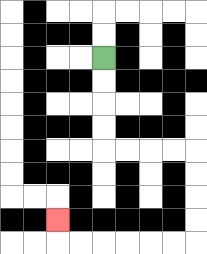{'start': '[4, 2]', 'end': '[2, 9]', 'path_directions': 'D,D,D,D,R,R,R,R,D,D,D,D,L,L,L,L,L,L,U', 'path_coordinates': '[[4, 2], [4, 3], [4, 4], [4, 5], [4, 6], [5, 6], [6, 6], [7, 6], [8, 6], [8, 7], [8, 8], [8, 9], [8, 10], [7, 10], [6, 10], [5, 10], [4, 10], [3, 10], [2, 10], [2, 9]]'}